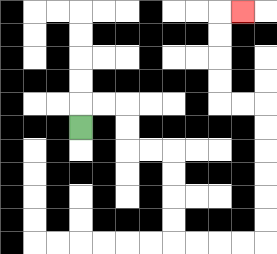{'start': '[3, 5]', 'end': '[10, 0]', 'path_directions': 'U,R,R,D,D,R,R,D,D,D,D,R,R,R,R,U,U,U,U,U,U,L,L,U,U,U,U,R', 'path_coordinates': '[[3, 5], [3, 4], [4, 4], [5, 4], [5, 5], [5, 6], [6, 6], [7, 6], [7, 7], [7, 8], [7, 9], [7, 10], [8, 10], [9, 10], [10, 10], [11, 10], [11, 9], [11, 8], [11, 7], [11, 6], [11, 5], [11, 4], [10, 4], [9, 4], [9, 3], [9, 2], [9, 1], [9, 0], [10, 0]]'}